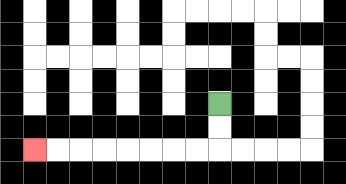{'start': '[9, 4]', 'end': '[1, 6]', 'path_directions': 'D,D,L,L,L,L,L,L,L,L', 'path_coordinates': '[[9, 4], [9, 5], [9, 6], [8, 6], [7, 6], [6, 6], [5, 6], [4, 6], [3, 6], [2, 6], [1, 6]]'}